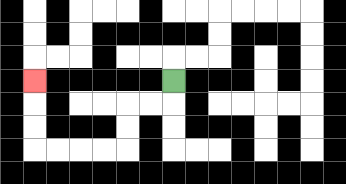{'start': '[7, 3]', 'end': '[1, 3]', 'path_directions': 'D,L,L,D,D,L,L,L,L,U,U,U', 'path_coordinates': '[[7, 3], [7, 4], [6, 4], [5, 4], [5, 5], [5, 6], [4, 6], [3, 6], [2, 6], [1, 6], [1, 5], [1, 4], [1, 3]]'}